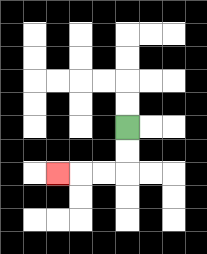{'start': '[5, 5]', 'end': '[2, 7]', 'path_directions': 'D,D,L,L,L', 'path_coordinates': '[[5, 5], [5, 6], [5, 7], [4, 7], [3, 7], [2, 7]]'}